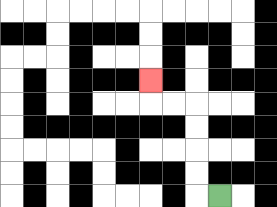{'start': '[9, 8]', 'end': '[6, 3]', 'path_directions': 'L,U,U,U,U,L,L,U', 'path_coordinates': '[[9, 8], [8, 8], [8, 7], [8, 6], [8, 5], [8, 4], [7, 4], [6, 4], [6, 3]]'}